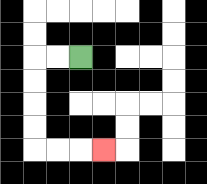{'start': '[3, 2]', 'end': '[4, 6]', 'path_directions': 'L,L,D,D,D,D,R,R,R', 'path_coordinates': '[[3, 2], [2, 2], [1, 2], [1, 3], [1, 4], [1, 5], [1, 6], [2, 6], [3, 6], [4, 6]]'}